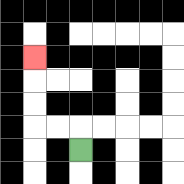{'start': '[3, 6]', 'end': '[1, 2]', 'path_directions': 'U,L,L,U,U,U', 'path_coordinates': '[[3, 6], [3, 5], [2, 5], [1, 5], [1, 4], [1, 3], [1, 2]]'}